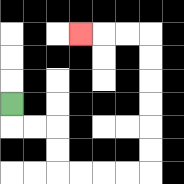{'start': '[0, 4]', 'end': '[3, 1]', 'path_directions': 'D,R,R,D,D,R,R,R,R,U,U,U,U,U,U,L,L,L', 'path_coordinates': '[[0, 4], [0, 5], [1, 5], [2, 5], [2, 6], [2, 7], [3, 7], [4, 7], [5, 7], [6, 7], [6, 6], [6, 5], [6, 4], [6, 3], [6, 2], [6, 1], [5, 1], [4, 1], [3, 1]]'}